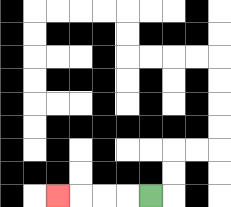{'start': '[6, 8]', 'end': '[2, 8]', 'path_directions': 'L,L,L,L', 'path_coordinates': '[[6, 8], [5, 8], [4, 8], [3, 8], [2, 8]]'}